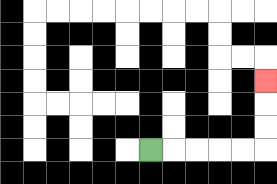{'start': '[6, 6]', 'end': '[11, 3]', 'path_directions': 'R,R,R,R,R,U,U,U', 'path_coordinates': '[[6, 6], [7, 6], [8, 6], [9, 6], [10, 6], [11, 6], [11, 5], [11, 4], [11, 3]]'}